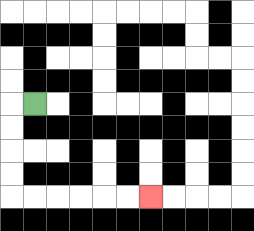{'start': '[1, 4]', 'end': '[6, 8]', 'path_directions': 'L,D,D,D,D,R,R,R,R,R,R', 'path_coordinates': '[[1, 4], [0, 4], [0, 5], [0, 6], [0, 7], [0, 8], [1, 8], [2, 8], [3, 8], [4, 8], [5, 8], [6, 8]]'}